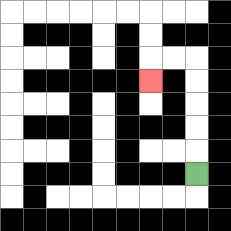{'start': '[8, 7]', 'end': '[6, 3]', 'path_directions': 'U,U,U,U,U,L,L,D', 'path_coordinates': '[[8, 7], [8, 6], [8, 5], [8, 4], [8, 3], [8, 2], [7, 2], [6, 2], [6, 3]]'}